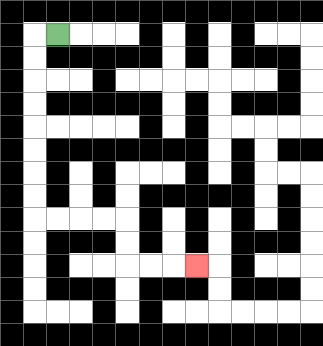{'start': '[2, 1]', 'end': '[8, 11]', 'path_directions': 'L,D,D,D,D,D,D,D,D,R,R,R,R,D,D,R,R,R', 'path_coordinates': '[[2, 1], [1, 1], [1, 2], [1, 3], [1, 4], [1, 5], [1, 6], [1, 7], [1, 8], [1, 9], [2, 9], [3, 9], [4, 9], [5, 9], [5, 10], [5, 11], [6, 11], [7, 11], [8, 11]]'}